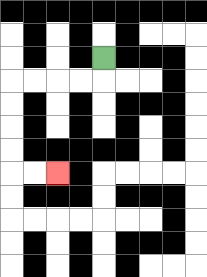{'start': '[4, 2]', 'end': '[2, 7]', 'path_directions': 'D,L,L,L,L,D,D,D,D,R,R', 'path_coordinates': '[[4, 2], [4, 3], [3, 3], [2, 3], [1, 3], [0, 3], [0, 4], [0, 5], [0, 6], [0, 7], [1, 7], [2, 7]]'}